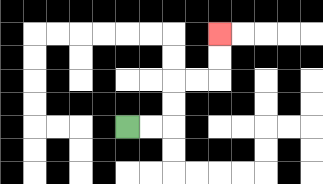{'start': '[5, 5]', 'end': '[9, 1]', 'path_directions': 'R,R,U,U,R,R,U,U', 'path_coordinates': '[[5, 5], [6, 5], [7, 5], [7, 4], [7, 3], [8, 3], [9, 3], [9, 2], [9, 1]]'}